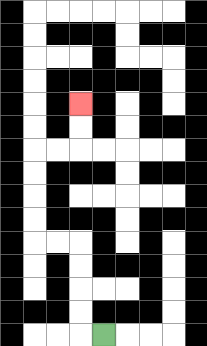{'start': '[4, 14]', 'end': '[3, 4]', 'path_directions': 'L,U,U,U,U,L,L,U,U,U,U,R,R,U,U', 'path_coordinates': '[[4, 14], [3, 14], [3, 13], [3, 12], [3, 11], [3, 10], [2, 10], [1, 10], [1, 9], [1, 8], [1, 7], [1, 6], [2, 6], [3, 6], [3, 5], [3, 4]]'}